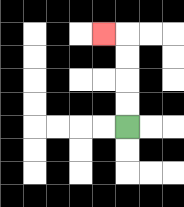{'start': '[5, 5]', 'end': '[4, 1]', 'path_directions': 'U,U,U,U,L', 'path_coordinates': '[[5, 5], [5, 4], [5, 3], [5, 2], [5, 1], [4, 1]]'}